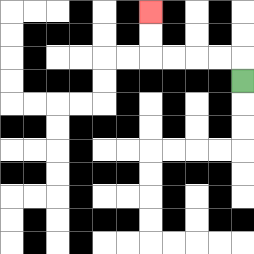{'start': '[10, 3]', 'end': '[6, 0]', 'path_directions': 'U,L,L,L,L,U,U', 'path_coordinates': '[[10, 3], [10, 2], [9, 2], [8, 2], [7, 2], [6, 2], [6, 1], [6, 0]]'}